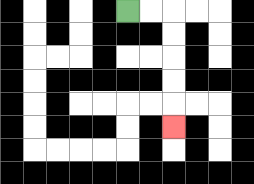{'start': '[5, 0]', 'end': '[7, 5]', 'path_directions': 'R,R,D,D,D,D,D', 'path_coordinates': '[[5, 0], [6, 0], [7, 0], [7, 1], [7, 2], [7, 3], [7, 4], [7, 5]]'}